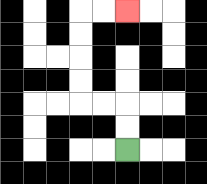{'start': '[5, 6]', 'end': '[5, 0]', 'path_directions': 'U,U,L,L,U,U,U,U,R,R', 'path_coordinates': '[[5, 6], [5, 5], [5, 4], [4, 4], [3, 4], [3, 3], [3, 2], [3, 1], [3, 0], [4, 0], [5, 0]]'}